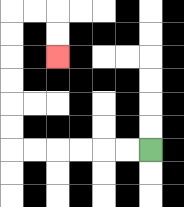{'start': '[6, 6]', 'end': '[2, 2]', 'path_directions': 'L,L,L,L,L,L,U,U,U,U,U,U,R,R,D,D', 'path_coordinates': '[[6, 6], [5, 6], [4, 6], [3, 6], [2, 6], [1, 6], [0, 6], [0, 5], [0, 4], [0, 3], [0, 2], [0, 1], [0, 0], [1, 0], [2, 0], [2, 1], [2, 2]]'}